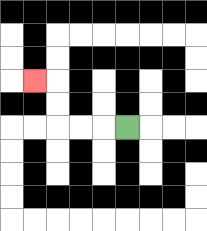{'start': '[5, 5]', 'end': '[1, 3]', 'path_directions': 'L,L,L,U,U,L', 'path_coordinates': '[[5, 5], [4, 5], [3, 5], [2, 5], [2, 4], [2, 3], [1, 3]]'}